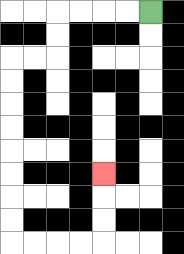{'start': '[6, 0]', 'end': '[4, 7]', 'path_directions': 'L,L,L,L,D,D,L,L,D,D,D,D,D,D,D,D,R,R,R,R,U,U,U', 'path_coordinates': '[[6, 0], [5, 0], [4, 0], [3, 0], [2, 0], [2, 1], [2, 2], [1, 2], [0, 2], [0, 3], [0, 4], [0, 5], [0, 6], [0, 7], [0, 8], [0, 9], [0, 10], [1, 10], [2, 10], [3, 10], [4, 10], [4, 9], [4, 8], [4, 7]]'}